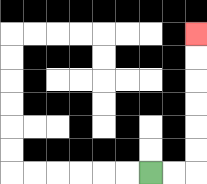{'start': '[6, 7]', 'end': '[8, 1]', 'path_directions': 'R,R,U,U,U,U,U,U', 'path_coordinates': '[[6, 7], [7, 7], [8, 7], [8, 6], [8, 5], [8, 4], [8, 3], [8, 2], [8, 1]]'}